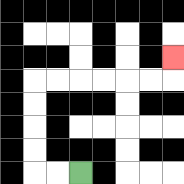{'start': '[3, 7]', 'end': '[7, 2]', 'path_directions': 'L,L,U,U,U,U,R,R,R,R,R,R,U', 'path_coordinates': '[[3, 7], [2, 7], [1, 7], [1, 6], [1, 5], [1, 4], [1, 3], [2, 3], [3, 3], [4, 3], [5, 3], [6, 3], [7, 3], [7, 2]]'}